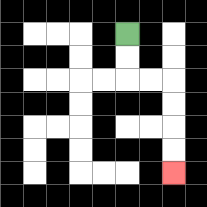{'start': '[5, 1]', 'end': '[7, 7]', 'path_directions': 'D,D,R,R,D,D,D,D', 'path_coordinates': '[[5, 1], [5, 2], [5, 3], [6, 3], [7, 3], [7, 4], [7, 5], [7, 6], [7, 7]]'}